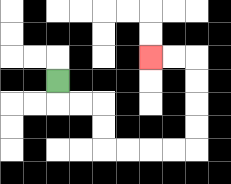{'start': '[2, 3]', 'end': '[6, 2]', 'path_directions': 'D,R,R,D,D,R,R,R,R,U,U,U,U,L,L', 'path_coordinates': '[[2, 3], [2, 4], [3, 4], [4, 4], [4, 5], [4, 6], [5, 6], [6, 6], [7, 6], [8, 6], [8, 5], [8, 4], [8, 3], [8, 2], [7, 2], [6, 2]]'}